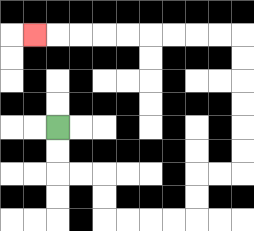{'start': '[2, 5]', 'end': '[1, 1]', 'path_directions': 'D,D,R,R,D,D,R,R,R,R,U,U,R,R,U,U,U,U,U,U,L,L,L,L,L,L,L,L,L', 'path_coordinates': '[[2, 5], [2, 6], [2, 7], [3, 7], [4, 7], [4, 8], [4, 9], [5, 9], [6, 9], [7, 9], [8, 9], [8, 8], [8, 7], [9, 7], [10, 7], [10, 6], [10, 5], [10, 4], [10, 3], [10, 2], [10, 1], [9, 1], [8, 1], [7, 1], [6, 1], [5, 1], [4, 1], [3, 1], [2, 1], [1, 1]]'}